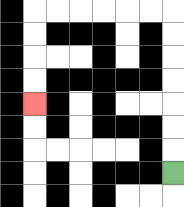{'start': '[7, 7]', 'end': '[1, 4]', 'path_directions': 'U,U,U,U,U,U,U,L,L,L,L,L,L,D,D,D,D', 'path_coordinates': '[[7, 7], [7, 6], [7, 5], [7, 4], [7, 3], [7, 2], [7, 1], [7, 0], [6, 0], [5, 0], [4, 0], [3, 0], [2, 0], [1, 0], [1, 1], [1, 2], [1, 3], [1, 4]]'}